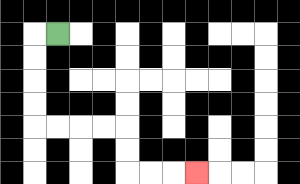{'start': '[2, 1]', 'end': '[8, 7]', 'path_directions': 'L,D,D,D,D,R,R,R,R,D,D,R,R,R', 'path_coordinates': '[[2, 1], [1, 1], [1, 2], [1, 3], [1, 4], [1, 5], [2, 5], [3, 5], [4, 5], [5, 5], [5, 6], [5, 7], [6, 7], [7, 7], [8, 7]]'}